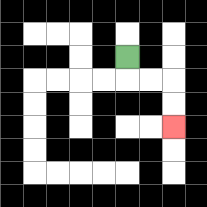{'start': '[5, 2]', 'end': '[7, 5]', 'path_directions': 'D,R,R,D,D', 'path_coordinates': '[[5, 2], [5, 3], [6, 3], [7, 3], [7, 4], [7, 5]]'}